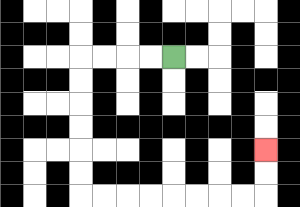{'start': '[7, 2]', 'end': '[11, 6]', 'path_directions': 'L,L,L,L,D,D,D,D,D,D,R,R,R,R,R,R,R,R,U,U', 'path_coordinates': '[[7, 2], [6, 2], [5, 2], [4, 2], [3, 2], [3, 3], [3, 4], [3, 5], [3, 6], [3, 7], [3, 8], [4, 8], [5, 8], [6, 8], [7, 8], [8, 8], [9, 8], [10, 8], [11, 8], [11, 7], [11, 6]]'}